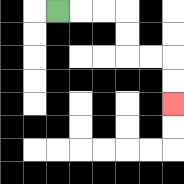{'start': '[2, 0]', 'end': '[7, 4]', 'path_directions': 'R,R,R,D,D,R,R,D,D', 'path_coordinates': '[[2, 0], [3, 0], [4, 0], [5, 0], [5, 1], [5, 2], [6, 2], [7, 2], [7, 3], [7, 4]]'}